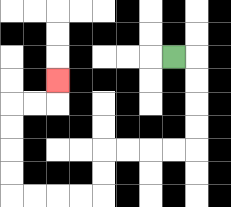{'start': '[7, 2]', 'end': '[2, 3]', 'path_directions': 'R,D,D,D,D,L,L,L,L,D,D,L,L,L,L,U,U,U,U,R,R,U', 'path_coordinates': '[[7, 2], [8, 2], [8, 3], [8, 4], [8, 5], [8, 6], [7, 6], [6, 6], [5, 6], [4, 6], [4, 7], [4, 8], [3, 8], [2, 8], [1, 8], [0, 8], [0, 7], [0, 6], [0, 5], [0, 4], [1, 4], [2, 4], [2, 3]]'}